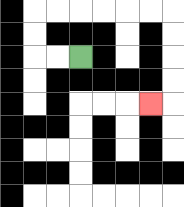{'start': '[3, 2]', 'end': '[6, 4]', 'path_directions': 'L,L,U,U,R,R,R,R,R,R,D,D,D,D,L', 'path_coordinates': '[[3, 2], [2, 2], [1, 2], [1, 1], [1, 0], [2, 0], [3, 0], [4, 0], [5, 0], [6, 0], [7, 0], [7, 1], [7, 2], [7, 3], [7, 4], [6, 4]]'}